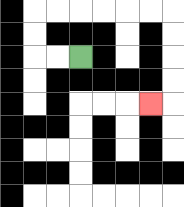{'start': '[3, 2]', 'end': '[6, 4]', 'path_directions': 'L,L,U,U,R,R,R,R,R,R,D,D,D,D,L', 'path_coordinates': '[[3, 2], [2, 2], [1, 2], [1, 1], [1, 0], [2, 0], [3, 0], [4, 0], [5, 0], [6, 0], [7, 0], [7, 1], [7, 2], [7, 3], [7, 4], [6, 4]]'}